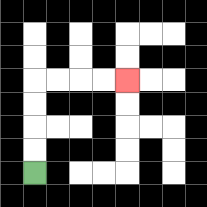{'start': '[1, 7]', 'end': '[5, 3]', 'path_directions': 'U,U,U,U,R,R,R,R', 'path_coordinates': '[[1, 7], [1, 6], [1, 5], [1, 4], [1, 3], [2, 3], [3, 3], [4, 3], [5, 3]]'}